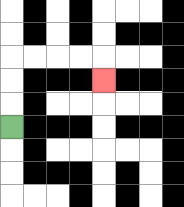{'start': '[0, 5]', 'end': '[4, 3]', 'path_directions': 'U,U,U,R,R,R,R,D', 'path_coordinates': '[[0, 5], [0, 4], [0, 3], [0, 2], [1, 2], [2, 2], [3, 2], [4, 2], [4, 3]]'}